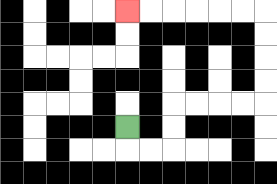{'start': '[5, 5]', 'end': '[5, 0]', 'path_directions': 'D,R,R,U,U,R,R,R,R,U,U,U,U,L,L,L,L,L,L', 'path_coordinates': '[[5, 5], [5, 6], [6, 6], [7, 6], [7, 5], [7, 4], [8, 4], [9, 4], [10, 4], [11, 4], [11, 3], [11, 2], [11, 1], [11, 0], [10, 0], [9, 0], [8, 0], [7, 0], [6, 0], [5, 0]]'}